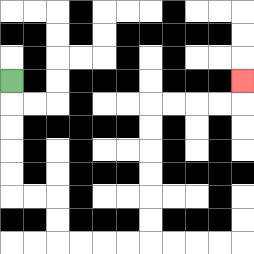{'start': '[0, 3]', 'end': '[10, 3]', 'path_directions': 'D,D,D,D,D,R,R,D,D,R,R,R,R,U,U,U,U,U,U,R,R,R,R,U', 'path_coordinates': '[[0, 3], [0, 4], [0, 5], [0, 6], [0, 7], [0, 8], [1, 8], [2, 8], [2, 9], [2, 10], [3, 10], [4, 10], [5, 10], [6, 10], [6, 9], [6, 8], [6, 7], [6, 6], [6, 5], [6, 4], [7, 4], [8, 4], [9, 4], [10, 4], [10, 3]]'}